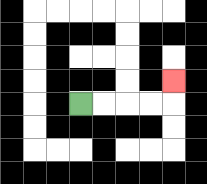{'start': '[3, 4]', 'end': '[7, 3]', 'path_directions': 'R,R,R,R,U', 'path_coordinates': '[[3, 4], [4, 4], [5, 4], [6, 4], [7, 4], [7, 3]]'}